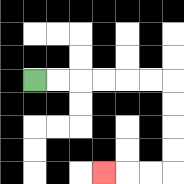{'start': '[1, 3]', 'end': '[4, 7]', 'path_directions': 'R,R,R,R,R,R,D,D,D,D,L,L,L', 'path_coordinates': '[[1, 3], [2, 3], [3, 3], [4, 3], [5, 3], [6, 3], [7, 3], [7, 4], [7, 5], [7, 6], [7, 7], [6, 7], [5, 7], [4, 7]]'}